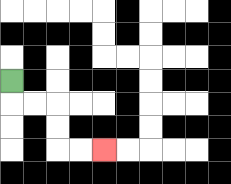{'start': '[0, 3]', 'end': '[4, 6]', 'path_directions': 'D,R,R,D,D,R,R', 'path_coordinates': '[[0, 3], [0, 4], [1, 4], [2, 4], [2, 5], [2, 6], [3, 6], [4, 6]]'}